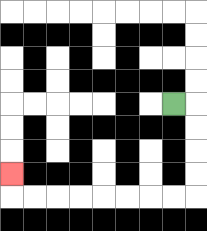{'start': '[7, 4]', 'end': '[0, 7]', 'path_directions': 'R,D,D,D,D,L,L,L,L,L,L,L,L,U', 'path_coordinates': '[[7, 4], [8, 4], [8, 5], [8, 6], [8, 7], [8, 8], [7, 8], [6, 8], [5, 8], [4, 8], [3, 8], [2, 8], [1, 8], [0, 8], [0, 7]]'}